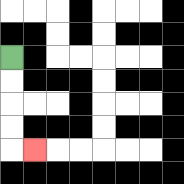{'start': '[0, 2]', 'end': '[1, 6]', 'path_directions': 'D,D,D,D,R', 'path_coordinates': '[[0, 2], [0, 3], [0, 4], [0, 5], [0, 6], [1, 6]]'}